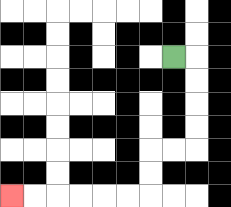{'start': '[7, 2]', 'end': '[0, 8]', 'path_directions': 'R,D,D,D,D,L,L,D,D,L,L,L,L,L,L', 'path_coordinates': '[[7, 2], [8, 2], [8, 3], [8, 4], [8, 5], [8, 6], [7, 6], [6, 6], [6, 7], [6, 8], [5, 8], [4, 8], [3, 8], [2, 8], [1, 8], [0, 8]]'}